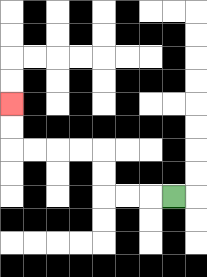{'start': '[7, 8]', 'end': '[0, 4]', 'path_directions': 'L,L,L,U,U,L,L,L,L,U,U', 'path_coordinates': '[[7, 8], [6, 8], [5, 8], [4, 8], [4, 7], [4, 6], [3, 6], [2, 6], [1, 6], [0, 6], [0, 5], [0, 4]]'}